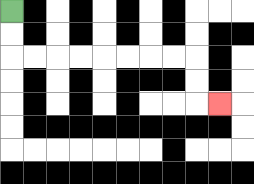{'start': '[0, 0]', 'end': '[9, 4]', 'path_directions': 'D,D,R,R,R,R,R,R,R,R,D,D,R', 'path_coordinates': '[[0, 0], [0, 1], [0, 2], [1, 2], [2, 2], [3, 2], [4, 2], [5, 2], [6, 2], [7, 2], [8, 2], [8, 3], [8, 4], [9, 4]]'}